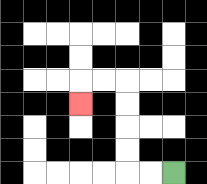{'start': '[7, 7]', 'end': '[3, 4]', 'path_directions': 'L,L,U,U,U,U,L,L,D', 'path_coordinates': '[[7, 7], [6, 7], [5, 7], [5, 6], [5, 5], [5, 4], [5, 3], [4, 3], [3, 3], [3, 4]]'}